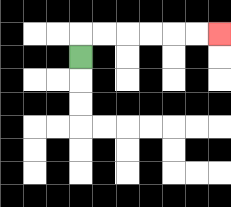{'start': '[3, 2]', 'end': '[9, 1]', 'path_directions': 'U,R,R,R,R,R,R', 'path_coordinates': '[[3, 2], [3, 1], [4, 1], [5, 1], [6, 1], [7, 1], [8, 1], [9, 1]]'}